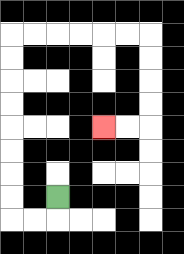{'start': '[2, 8]', 'end': '[4, 5]', 'path_directions': 'D,L,L,U,U,U,U,U,U,U,U,R,R,R,R,R,R,D,D,D,D,L,L', 'path_coordinates': '[[2, 8], [2, 9], [1, 9], [0, 9], [0, 8], [0, 7], [0, 6], [0, 5], [0, 4], [0, 3], [0, 2], [0, 1], [1, 1], [2, 1], [3, 1], [4, 1], [5, 1], [6, 1], [6, 2], [6, 3], [6, 4], [6, 5], [5, 5], [4, 5]]'}